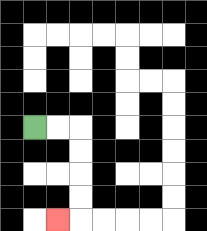{'start': '[1, 5]', 'end': '[2, 9]', 'path_directions': 'R,R,D,D,D,D,L', 'path_coordinates': '[[1, 5], [2, 5], [3, 5], [3, 6], [3, 7], [3, 8], [3, 9], [2, 9]]'}